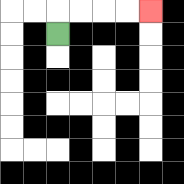{'start': '[2, 1]', 'end': '[6, 0]', 'path_directions': 'U,R,R,R,R', 'path_coordinates': '[[2, 1], [2, 0], [3, 0], [4, 0], [5, 0], [6, 0]]'}